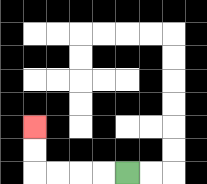{'start': '[5, 7]', 'end': '[1, 5]', 'path_directions': 'L,L,L,L,U,U', 'path_coordinates': '[[5, 7], [4, 7], [3, 7], [2, 7], [1, 7], [1, 6], [1, 5]]'}